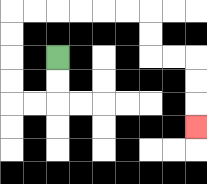{'start': '[2, 2]', 'end': '[8, 5]', 'path_directions': 'D,D,L,L,U,U,U,U,R,R,R,R,R,R,D,D,R,R,D,D,D', 'path_coordinates': '[[2, 2], [2, 3], [2, 4], [1, 4], [0, 4], [0, 3], [0, 2], [0, 1], [0, 0], [1, 0], [2, 0], [3, 0], [4, 0], [5, 0], [6, 0], [6, 1], [6, 2], [7, 2], [8, 2], [8, 3], [8, 4], [8, 5]]'}